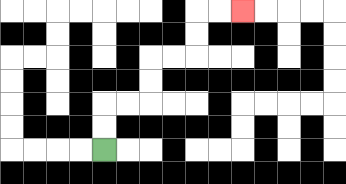{'start': '[4, 6]', 'end': '[10, 0]', 'path_directions': 'U,U,R,R,U,U,R,R,U,U,R,R', 'path_coordinates': '[[4, 6], [4, 5], [4, 4], [5, 4], [6, 4], [6, 3], [6, 2], [7, 2], [8, 2], [8, 1], [8, 0], [9, 0], [10, 0]]'}